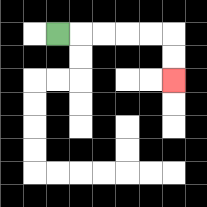{'start': '[2, 1]', 'end': '[7, 3]', 'path_directions': 'R,R,R,R,R,D,D', 'path_coordinates': '[[2, 1], [3, 1], [4, 1], [5, 1], [6, 1], [7, 1], [7, 2], [7, 3]]'}